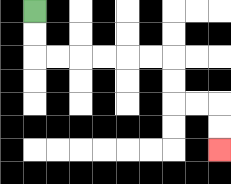{'start': '[1, 0]', 'end': '[9, 6]', 'path_directions': 'D,D,R,R,R,R,R,R,D,D,R,R,D,D', 'path_coordinates': '[[1, 0], [1, 1], [1, 2], [2, 2], [3, 2], [4, 2], [5, 2], [6, 2], [7, 2], [7, 3], [7, 4], [8, 4], [9, 4], [9, 5], [9, 6]]'}